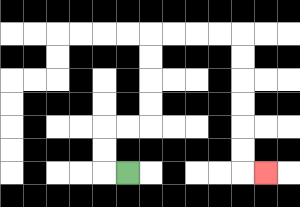{'start': '[5, 7]', 'end': '[11, 7]', 'path_directions': 'L,U,U,R,R,U,U,U,U,R,R,R,R,D,D,D,D,D,D,R', 'path_coordinates': '[[5, 7], [4, 7], [4, 6], [4, 5], [5, 5], [6, 5], [6, 4], [6, 3], [6, 2], [6, 1], [7, 1], [8, 1], [9, 1], [10, 1], [10, 2], [10, 3], [10, 4], [10, 5], [10, 6], [10, 7], [11, 7]]'}